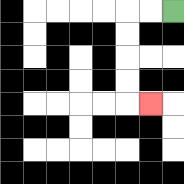{'start': '[7, 0]', 'end': '[6, 4]', 'path_directions': 'L,L,D,D,D,D,R', 'path_coordinates': '[[7, 0], [6, 0], [5, 0], [5, 1], [5, 2], [5, 3], [5, 4], [6, 4]]'}